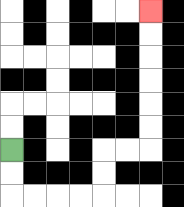{'start': '[0, 6]', 'end': '[6, 0]', 'path_directions': 'D,D,R,R,R,R,U,U,R,R,U,U,U,U,U,U', 'path_coordinates': '[[0, 6], [0, 7], [0, 8], [1, 8], [2, 8], [3, 8], [4, 8], [4, 7], [4, 6], [5, 6], [6, 6], [6, 5], [6, 4], [6, 3], [6, 2], [6, 1], [6, 0]]'}